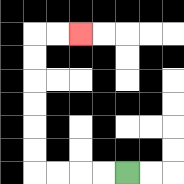{'start': '[5, 7]', 'end': '[3, 1]', 'path_directions': 'L,L,L,L,U,U,U,U,U,U,R,R', 'path_coordinates': '[[5, 7], [4, 7], [3, 7], [2, 7], [1, 7], [1, 6], [1, 5], [1, 4], [1, 3], [1, 2], [1, 1], [2, 1], [3, 1]]'}